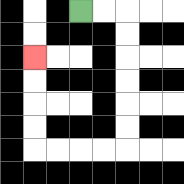{'start': '[3, 0]', 'end': '[1, 2]', 'path_directions': 'R,R,D,D,D,D,D,D,L,L,L,L,U,U,U,U', 'path_coordinates': '[[3, 0], [4, 0], [5, 0], [5, 1], [5, 2], [5, 3], [5, 4], [5, 5], [5, 6], [4, 6], [3, 6], [2, 6], [1, 6], [1, 5], [1, 4], [1, 3], [1, 2]]'}